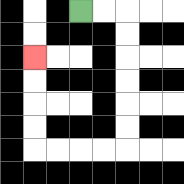{'start': '[3, 0]', 'end': '[1, 2]', 'path_directions': 'R,R,D,D,D,D,D,D,L,L,L,L,U,U,U,U', 'path_coordinates': '[[3, 0], [4, 0], [5, 0], [5, 1], [5, 2], [5, 3], [5, 4], [5, 5], [5, 6], [4, 6], [3, 6], [2, 6], [1, 6], [1, 5], [1, 4], [1, 3], [1, 2]]'}